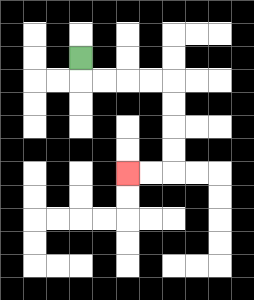{'start': '[3, 2]', 'end': '[5, 7]', 'path_directions': 'D,R,R,R,R,D,D,D,D,L,L', 'path_coordinates': '[[3, 2], [3, 3], [4, 3], [5, 3], [6, 3], [7, 3], [7, 4], [7, 5], [7, 6], [7, 7], [6, 7], [5, 7]]'}